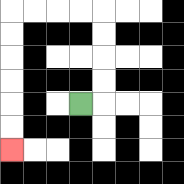{'start': '[3, 4]', 'end': '[0, 6]', 'path_directions': 'R,U,U,U,U,L,L,L,L,D,D,D,D,D,D', 'path_coordinates': '[[3, 4], [4, 4], [4, 3], [4, 2], [4, 1], [4, 0], [3, 0], [2, 0], [1, 0], [0, 0], [0, 1], [0, 2], [0, 3], [0, 4], [0, 5], [0, 6]]'}